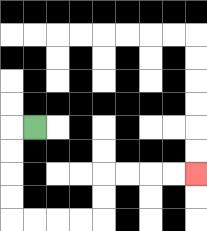{'start': '[1, 5]', 'end': '[8, 7]', 'path_directions': 'L,D,D,D,D,R,R,R,R,U,U,R,R,R,R', 'path_coordinates': '[[1, 5], [0, 5], [0, 6], [0, 7], [0, 8], [0, 9], [1, 9], [2, 9], [3, 9], [4, 9], [4, 8], [4, 7], [5, 7], [6, 7], [7, 7], [8, 7]]'}